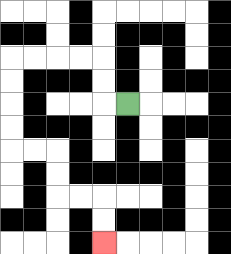{'start': '[5, 4]', 'end': '[4, 10]', 'path_directions': 'L,U,U,L,L,L,L,D,D,D,D,R,R,D,D,R,R,D,D', 'path_coordinates': '[[5, 4], [4, 4], [4, 3], [4, 2], [3, 2], [2, 2], [1, 2], [0, 2], [0, 3], [0, 4], [0, 5], [0, 6], [1, 6], [2, 6], [2, 7], [2, 8], [3, 8], [4, 8], [4, 9], [4, 10]]'}